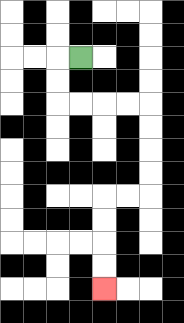{'start': '[3, 2]', 'end': '[4, 12]', 'path_directions': 'L,D,D,R,R,R,R,D,D,D,D,L,L,D,D,D,D', 'path_coordinates': '[[3, 2], [2, 2], [2, 3], [2, 4], [3, 4], [4, 4], [5, 4], [6, 4], [6, 5], [6, 6], [6, 7], [6, 8], [5, 8], [4, 8], [4, 9], [4, 10], [4, 11], [4, 12]]'}